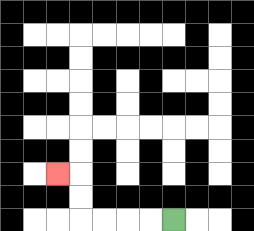{'start': '[7, 9]', 'end': '[2, 7]', 'path_directions': 'L,L,L,L,U,U,L', 'path_coordinates': '[[7, 9], [6, 9], [5, 9], [4, 9], [3, 9], [3, 8], [3, 7], [2, 7]]'}